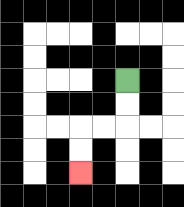{'start': '[5, 3]', 'end': '[3, 7]', 'path_directions': 'D,D,L,L,D,D', 'path_coordinates': '[[5, 3], [5, 4], [5, 5], [4, 5], [3, 5], [3, 6], [3, 7]]'}